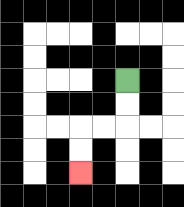{'start': '[5, 3]', 'end': '[3, 7]', 'path_directions': 'D,D,L,L,D,D', 'path_coordinates': '[[5, 3], [5, 4], [5, 5], [4, 5], [3, 5], [3, 6], [3, 7]]'}